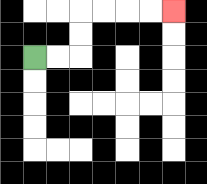{'start': '[1, 2]', 'end': '[7, 0]', 'path_directions': 'R,R,U,U,R,R,R,R', 'path_coordinates': '[[1, 2], [2, 2], [3, 2], [3, 1], [3, 0], [4, 0], [5, 0], [6, 0], [7, 0]]'}